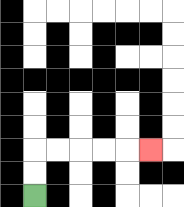{'start': '[1, 8]', 'end': '[6, 6]', 'path_directions': 'U,U,R,R,R,R,R', 'path_coordinates': '[[1, 8], [1, 7], [1, 6], [2, 6], [3, 6], [4, 6], [5, 6], [6, 6]]'}